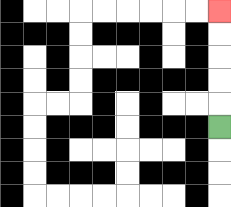{'start': '[9, 5]', 'end': '[9, 0]', 'path_directions': 'U,U,U,U,U', 'path_coordinates': '[[9, 5], [9, 4], [9, 3], [9, 2], [9, 1], [9, 0]]'}